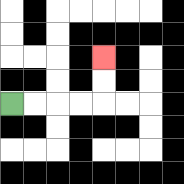{'start': '[0, 4]', 'end': '[4, 2]', 'path_directions': 'R,R,R,R,U,U', 'path_coordinates': '[[0, 4], [1, 4], [2, 4], [3, 4], [4, 4], [4, 3], [4, 2]]'}